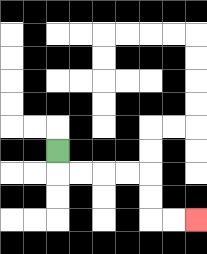{'start': '[2, 6]', 'end': '[8, 9]', 'path_directions': 'D,R,R,R,R,D,D,R,R', 'path_coordinates': '[[2, 6], [2, 7], [3, 7], [4, 7], [5, 7], [6, 7], [6, 8], [6, 9], [7, 9], [8, 9]]'}